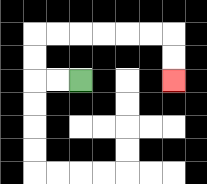{'start': '[3, 3]', 'end': '[7, 3]', 'path_directions': 'L,L,U,U,R,R,R,R,R,R,D,D', 'path_coordinates': '[[3, 3], [2, 3], [1, 3], [1, 2], [1, 1], [2, 1], [3, 1], [4, 1], [5, 1], [6, 1], [7, 1], [7, 2], [7, 3]]'}